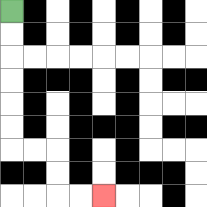{'start': '[0, 0]', 'end': '[4, 8]', 'path_directions': 'D,D,D,D,D,D,R,R,D,D,R,R', 'path_coordinates': '[[0, 0], [0, 1], [0, 2], [0, 3], [0, 4], [0, 5], [0, 6], [1, 6], [2, 6], [2, 7], [2, 8], [3, 8], [4, 8]]'}